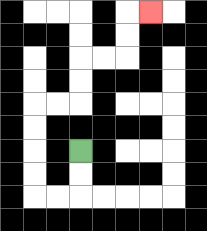{'start': '[3, 6]', 'end': '[6, 0]', 'path_directions': 'D,D,L,L,U,U,U,U,R,R,U,U,R,R,U,U,R', 'path_coordinates': '[[3, 6], [3, 7], [3, 8], [2, 8], [1, 8], [1, 7], [1, 6], [1, 5], [1, 4], [2, 4], [3, 4], [3, 3], [3, 2], [4, 2], [5, 2], [5, 1], [5, 0], [6, 0]]'}